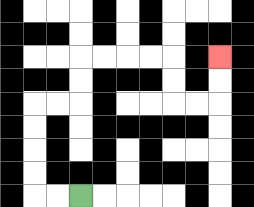{'start': '[3, 8]', 'end': '[9, 2]', 'path_directions': 'L,L,U,U,U,U,R,R,U,U,R,R,R,R,D,D,R,R,U,U', 'path_coordinates': '[[3, 8], [2, 8], [1, 8], [1, 7], [1, 6], [1, 5], [1, 4], [2, 4], [3, 4], [3, 3], [3, 2], [4, 2], [5, 2], [6, 2], [7, 2], [7, 3], [7, 4], [8, 4], [9, 4], [9, 3], [9, 2]]'}